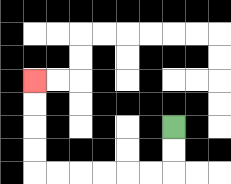{'start': '[7, 5]', 'end': '[1, 3]', 'path_directions': 'D,D,L,L,L,L,L,L,U,U,U,U', 'path_coordinates': '[[7, 5], [7, 6], [7, 7], [6, 7], [5, 7], [4, 7], [3, 7], [2, 7], [1, 7], [1, 6], [1, 5], [1, 4], [1, 3]]'}